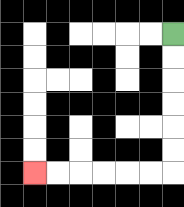{'start': '[7, 1]', 'end': '[1, 7]', 'path_directions': 'D,D,D,D,D,D,L,L,L,L,L,L', 'path_coordinates': '[[7, 1], [7, 2], [7, 3], [7, 4], [7, 5], [7, 6], [7, 7], [6, 7], [5, 7], [4, 7], [3, 7], [2, 7], [1, 7]]'}